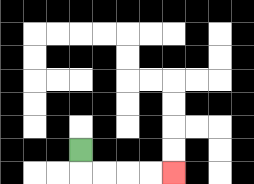{'start': '[3, 6]', 'end': '[7, 7]', 'path_directions': 'D,R,R,R,R', 'path_coordinates': '[[3, 6], [3, 7], [4, 7], [5, 7], [6, 7], [7, 7]]'}